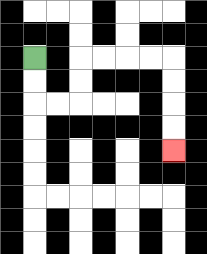{'start': '[1, 2]', 'end': '[7, 6]', 'path_directions': 'D,D,R,R,U,U,R,R,R,R,D,D,D,D', 'path_coordinates': '[[1, 2], [1, 3], [1, 4], [2, 4], [3, 4], [3, 3], [3, 2], [4, 2], [5, 2], [6, 2], [7, 2], [7, 3], [7, 4], [7, 5], [7, 6]]'}